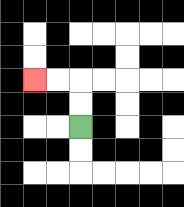{'start': '[3, 5]', 'end': '[1, 3]', 'path_directions': 'U,U,L,L', 'path_coordinates': '[[3, 5], [3, 4], [3, 3], [2, 3], [1, 3]]'}